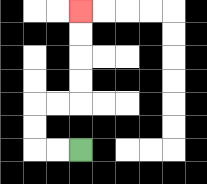{'start': '[3, 6]', 'end': '[3, 0]', 'path_directions': 'L,L,U,U,R,R,U,U,U,U', 'path_coordinates': '[[3, 6], [2, 6], [1, 6], [1, 5], [1, 4], [2, 4], [3, 4], [3, 3], [3, 2], [3, 1], [3, 0]]'}